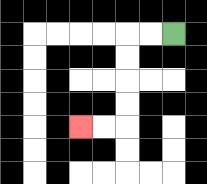{'start': '[7, 1]', 'end': '[3, 5]', 'path_directions': 'L,L,D,D,D,D,L,L', 'path_coordinates': '[[7, 1], [6, 1], [5, 1], [5, 2], [5, 3], [5, 4], [5, 5], [4, 5], [3, 5]]'}